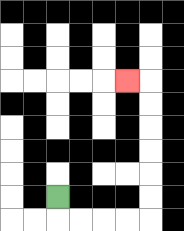{'start': '[2, 8]', 'end': '[5, 3]', 'path_directions': 'D,R,R,R,R,U,U,U,U,U,U,L', 'path_coordinates': '[[2, 8], [2, 9], [3, 9], [4, 9], [5, 9], [6, 9], [6, 8], [6, 7], [6, 6], [6, 5], [6, 4], [6, 3], [5, 3]]'}